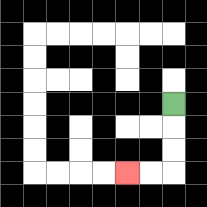{'start': '[7, 4]', 'end': '[5, 7]', 'path_directions': 'D,D,D,L,L', 'path_coordinates': '[[7, 4], [7, 5], [7, 6], [7, 7], [6, 7], [5, 7]]'}